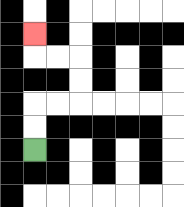{'start': '[1, 6]', 'end': '[1, 1]', 'path_directions': 'U,U,R,R,U,U,L,L,U', 'path_coordinates': '[[1, 6], [1, 5], [1, 4], [2, 4], [3, 4], [3, 3], [3, 2], [2, 2], [1, 2], [1, 1]]'}